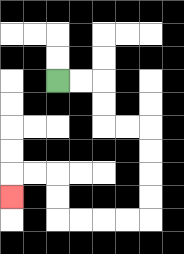{'start': '[2, 3]', 'end': '[0, 8]', 'path_directions': 'R,R,D,D,R,R,D,D,D,D,L,L,L,L,U,U,L,L,D', 'path_coordinates': '[[2, 3], [3, 3], [4, 3], [4, 4], [4, 5], [5, 5], [6, 5], [6, 6], [6, 7], [6, 8], [6, 9], [5, 9], [4, 9], [3, 9], [2, 9], [2, 8], [2, 7], [1, 7], [0, 7], [0, 8]]'}